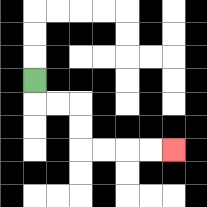{'start': '[1, 3]', 'end': '[7, 6]', 'path_directions': 'D,R,R,D,D,R,R,R,R', 'path_coordinates': '[[1, 3], [1, 4], [2, 4], [3, 4], [3, 5], [3, 6], [4, 6], [5, 6], [6, 6], [7, 6]]'}